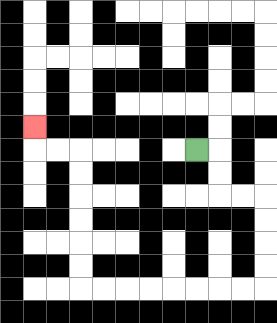{'start': '[8, 6]', 'end': '[1, 5]', 'path_directions': 'R,D,D,R,R,D,D,D,D,L,L,L,L,L,L,L,L,U,U,U,U,U,U,L,L,U', 'path_coordinates': '[[8, 6], [9, 6], [9, 7], [9, 8], [10, 8], [11, 8], [11, 9], [11, 10], [11, 11], [11, 12], [10, 12], [9, 12], [8, 12], [7, 12], [6, 12], [5, 12], [4, 12], [3, 12], [3, 11], [3, 10], [3, 9], [3, 8], [3, 7], [3, 6], [2, 6], [1, 6], [1, 5]]'}